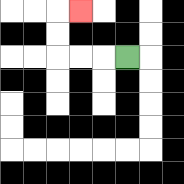{'start': '[5, 2]', 'end': '[3, 0]', 'path_directions': 'L,L,L,U,U,R', 'path_coordinates': '[[5, 2], [4, 2], [3, 2], [2, 2], [2, 1], [2, 0], [3, 0]]'}